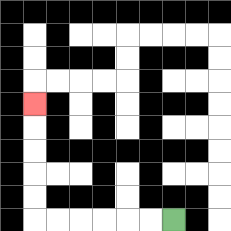{'start': '[7, 9]', 'end': '[1, 4]', 'path_directions': 'L,L,L,L,L,L,U,U,U,U,U', 'path_coordinates': '[[7, 9], [6, 9], [5, 9], [4, 9], [3, 9], [2, 9], [1, 9], [1, 8], [1, 7], [1, 6], [1, 5], [1, 4]]'}